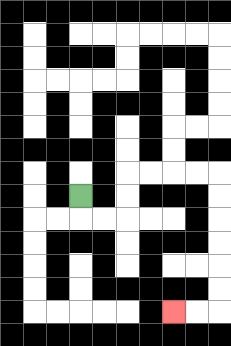{'start': '[3, 8]', 'end': '[7, 13]', 'path_directions': 'D,R,R,U,U,R,R,R,R,D,D,D,D,D,D,L,L', 'path_coordinates': '[[3, 8], [3, 9], [4, 9], [5, 9], [5, 8], [5, 7], [6, 7], [7, 7], [8, 7], [9, 7], [9, 8], [9, 9], [9, 10], [9, 11], [9, 12], [9, 13], [8, 13], [7, 13]]'}